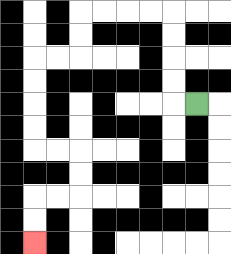{'start': '[8, 4]', 'end': '[1, 10]', 'path_directions': 'L,U,U,U,U,L,L,L,L,D,D,L,L,D,D,D,D,R,R,D,D,L,L,D,D', 'path_coordinates': '[[8, 4], [7, 4], [7, 3], [7, 2], [7, 1], [7, 0], [6, 0], [5, 0], [4, 0], [3, 0], [3, 1], [3, 2], [2, 2], [1, 2], [1, 3], [1, 4], [1, 5], [1, 6], [2, 6], [3, 6], [3, 7], [3, 8], [2, 8], [1, 8], [1, 9], [1, 10]]'}